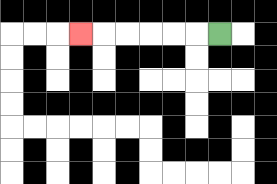{'start': '[9, 1]', 'end': '[3, 1]', 'path_directions': 'L,L,L,L,L,L', 'path_coordinates': '[[9, 1], [8, 1], [7, 1], [6, 1], [5, 1], [4, 1], [3, 1]]'}